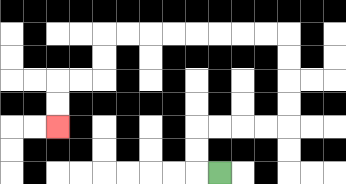{'start': '[9, 7]', 'end': '[2, 5]', 'path_directions': 'L,U,U,R,R,R,R,U,U,U,U,L,L,L,L,L,L,L,L,D,D,L,L,D,D', 'path_coordinates': '[[9, 7], [8, 7], [8, 6], [8, 5], [9, 5], [10, 5], [11, 5], [12, 5], [12, 4], [12, 3], [12, 2], [12, 1], [11, 1], [10, 1], [9, 1], [8, 1], [7, 1], [6, 1], [5, 1], [4, 1], [4, 2], [4, 3], [3, 3], [2, 3], [2, 4], [2, 5]]'}